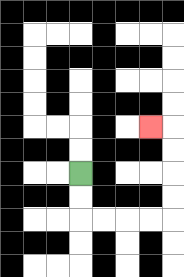{'start': '[3, 7]', 'end': '[6, 5]', 'path_directions': 'D,D,R,R,R,R,U,U,U,U,L', 'path_coordinates': '[[3, 7], [3, 8], [3, 9], [4, 9], [5, 9], [6, 9], [7, 9], [7, 8], [7, 7], [7, 6], [7, 5], [6, 5]]'}